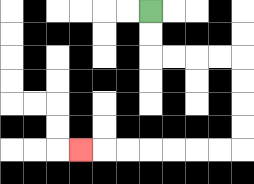{'start': '[6, 0]', 'end': '[3, 6]', 'path_directions': 'D,D,R,R,R,R,D,D,D,D,L,L,L,L,L,L,L', 'path_coordinates': '[[6, 0], [6, 1], [6, 2], [7, 2], [8, 2], [9, 2], [10, 2], [10, 3], [10, 4], [10, 5], [10, 6], [9, 6], [8, 6], [7, 6], [6, 6], [5, 6], [4, 6], [3, 6]]'}